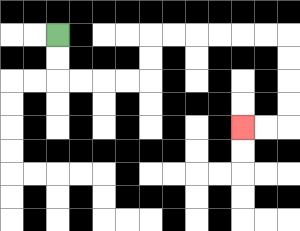{'start': '[2, 1]', 'end': '[10, 5]', 'path_directions': 'D,D,R,R,R,R,U,U,R,R,R,R,R,R,D,D,D,D,L,L', 'path_coordinates': '[[2, 1], [2, 2], [2, 3], [3, 3], [4, 3], [5, 3], [6, 3], [6, 2], [6, 1], [7, 1], [8, 1], [9, 1], [10, 1], [11, 1], [12, 1], [12, 2], [12, 3], [12, 4], [12, 5], [11, 5], [10, 5]]'}